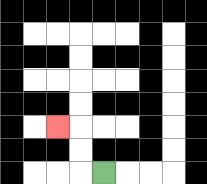{'start': '[4, 7]', 'end': '[2, 5]', 'path_directions': 'L,U,U,L', 'path_coordinates': '[[4, 7], [3, 7], [3, 6], [3, 5], [2, 5]]'}